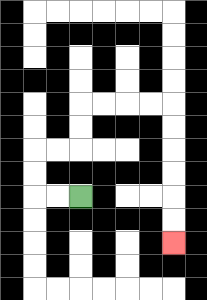{'start': '[3, 8]', 'end': '[7, 10]', 'path_directions': 'L,L,U,U,R,R,U,U,R,R,R,R,D,D,D,D,D,D', 'path_coordinates': '[[3, 8], [2, 8], [1, 8], [1, 7], [1, 6], [2, 6], [3, 6], [3, 5], [3, 4], [4, 4], [5, 4], [6, 4], [7, 4], [7, 5], [7, 6], [7, 7], [7, 8], [7, 9], [7, 10]]'}